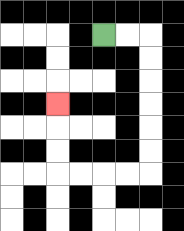{'start': '[4, 1]', 'end': '[2, 4]', 'path_directions': 'R,R,D,D,D,D,D,D,L,L,L,L,U,U,U', 'path_coordinates': '[[4, 1], [5, 1], [6, 1], [6, 2], [6, 3], [6, 4], [6, 5], [6, 6], [6, 7], [5, 7], [4, 7], [3, 7], [2, 7], [2, 6], [2, 5], [2, 4]]'}